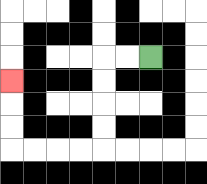{'start': '[6, 2]', 'end': '[0, 3]', 'path_directions': 'L,L,D,D,D,D,L,L,L,L,U,U,U', 'path_coordinates': '[[6, 2], [5, 2], [4, 2], [4, 3], [4, 4], [4, 5], [4, 6], [3, 6], [2, 6], [1, 6], [0, 6], [0, 5], [0, 4], [0, 3]]'}